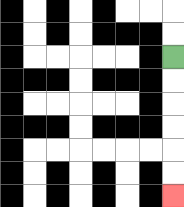{'start': '[7, 2]', 'end': '[7, 8]', 'path_directions': 'D,D,D,D,D,D', 'path_coordinates': '[[7, 2], [7, 3], [7, 4], [7, 5], [7, 6], [7, 7], [7, 8]]'}